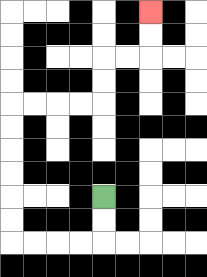{'start': '[4, 8]', 'end': '[6, 0]', 'path_directions': 'D,D,L,L,L,L,U,U,U,U,U,U,R,R,R,R,U,U,R,R,U,U', 'path_coordinates': '[[4, 8], [4, 9], [4, 10], [3, 10], [2, 10], [1, 10], [0, 10], [0, 9], [0, 8], [0, 7], [0, 6], [0, 5], [0, 4], [1, 4], [2, 4], [3, 4], [4, 4], [4, 3], [4, 2], [5, 2], [6, 2], [6, 1], [6, 0]]'}